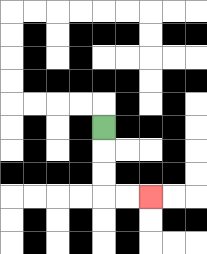{'start': '[4, 5]', 'end': '[6, 8]', 'path_directions': 'D,D,D,R,R', 'path_coordinates': '[[4, 5], [4, 6], [4, 7], [4, 8], [5, 8], [6, 8]]'}